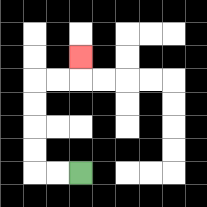{'start': '[3, 7]', 'end': '[3, 2]', 'path_directions': 'L,L,U,U,U,U,R,R,U', 'path_coordinates': '[[3, 7], [2, 7], [1, 7], [1, 6], [1, 5], [1, 4], [1, 3], [2, 3], [3, 3], [3, 2]]'}